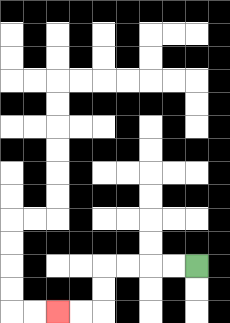{'start': '[8, 11]', 'end': '[2, 13]', 'path_directions': 'L,L,L,L,D,D,L,L', 'path_coordinates': '[[8, 11], [7, 11], [6, 11], [5, 11], [4, 11], [4, 12], [4, 13], [3, 13], [2, 13]]'}